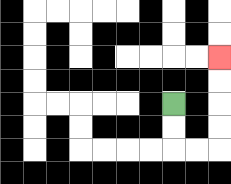{'start': '[7, 4]', 'end': '[9, 2]', 'path_directions': 'D,D,R,R,U,U,U,U', 'path_coordinates': '[[7, 4], [7, 5], [7, 6], [8, 6], [9, 6], [9, 5], [9, 4], [9, 3], [9, 2]]'}